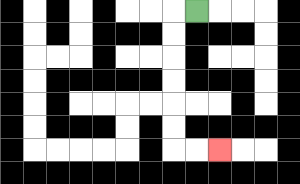{'start': '[8, 0]', 'end': '[9, 6]', 'path_directions': 'L,D,D,D,D,D,D,R,R', 'path_coordinates': '[[8, 0], [7, 0], [7, 1], [7, 2], [7, 3], [7, 4], [7, 5], [7, 6], [8, 6], [9, 6]]'}